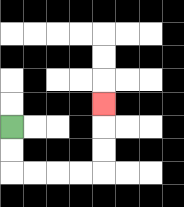{'start': '[0, 5]', 'end': '[4, 4]', 'path_directions': 'D,D,R,R,R,R,U,U,U', 'path_coordinates': '[[0, 5], [0, 6], [0, 7], [1, 7], [2, 7], [3, 7], [4, 7], [4, 6], [4, 5], [4, 4]]'}